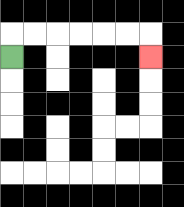{'start': '[0, 2]', 'end': '[6, 2]', 'path_directions': 'U,R,R,R,R,R,R,D', 'path_coordinates': '[[0, 2], [0, 1], [1, 1], [2, 1], [3, 1], [4, 1], [5, 1], [6, 1], [6, 2]]'}